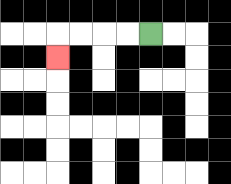{'start': '[6, 1]', 'end': '[2, 2]', 'path_directions': 'L,L,L,L,D', 'path_coordinates': '[[6, 1], [5, 1], [4, 1], [3, 1], [2, 1], [2, 2]]'}